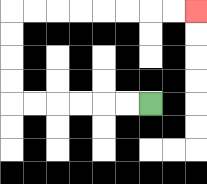{'start': '[6, 4]', 'end': '[8, 0]', 'path_directions': 'L,L,L,L,L,L,U,U,U,U,R,R,R,R,R,R,R,R', 'path_coordinates': '[[6, 4], [5, 4], [4, 4], [3, 4], [2, 4], [1, 4], [0, 4], [0, 3], [0, 2], [0, 1], [0, 0], [1, 0], [2, 0], [3, 0], [4, 0], [5, 0], [6, 0], [7, 0], [8, 0]]'}